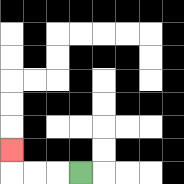{'start': '[3, 7]', 'end': '[0, 6]', 'path_directions': 'L,L,L,U', 'path_coordinates': '[[3, 7], [2, 7], [1, 7], [0, 7], [0, 6]]'}